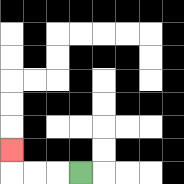{'start': '[3, 7]', 'end': '[0, 6]', 'path_directions': 'L,L,L,U', 'path_coordinates': '[[3, 7], [2, 7], [1, 7], [0, 7], [0, 6]]'}